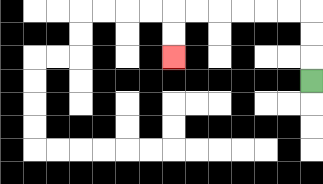{'start': '[13, 3]', 'end': '[7, 2]', 'path_directions': 'U,U,U,L,L,L,L,L,L,D,D', 'path_coordinates': '[[13, 3], [13, 2], [13, 1], [13, 0], [12, 0], [11, 0], [10, 0], [9, 0], [8, 0], [7, 0], [7, 1], [7, 2]]'}